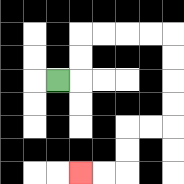{'start': '[2, 3]', 'end': '[3, 7]', 'path_directions': 'R,U,U,R,R,R,R,D,D,D,D,L,L,D,D,L,L', 'path_coordinates': '[[2, 3], [3, 3], [3, 2], [3, 1], [4, 1], [5, 1], [6, 1], [7, 1], [7, 2], [7, 3], [7, 4], [7, 5], [6, 5], [5, 5], [5, 6], [5, 7], [4, 7], [3, 7]]'}